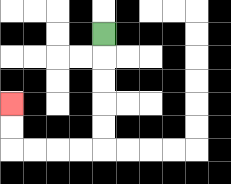{'start': '[4, 1]', 'end': '[0, 4]', 'path_directions': 'D,D,D,D,D,L,L,L,L,U,U', 'path_coordinates': '[[4, 1], [4, 2], [4, 3], [4, 4], [4, 5], [4, 6], [3, 6], [2, 6], [1, 6], [0, 6], [0, 5], [0, 4]]'}